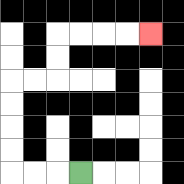{'start': '[3, 7]', 'end': '[6, 1]', 'path_directions': 'L,L,L,U,U,U,U,R,R,U,U,R,R,R,R', 'path_coordinates': '[[3, 7], [2, 7], [1, 7], [0, 7], [0, 6], [0, 5], [0, 4], [0, 3], [1, 3], [2, 3], [2, 2], [2, 1], [3, 1], [4, 1], [5, 1], [6, 1]]'}